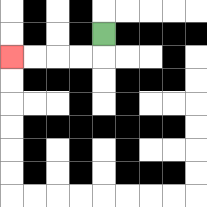{'start': '[4, 1]', 'end': '[0, 2]', 'path_directions': 'D,L,L,L,L', 'path_coordinates': '[[4, 1], [4, 2], [3, 2], [2, 2], [1, 2], [0, 2]]'}